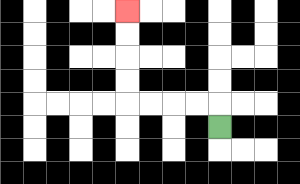{'start': '[9, 5]', 'end': '[5, 0]', 'path_directions': 'U,L,L,L,L,U,U,U,U', 'path_coordinates': '[[9, 5], [9, 4], [8, 4], [7, 4], [6, 4], [5, 4], [5, 3], [5, 2], [5, 1], [5, 0]]'}